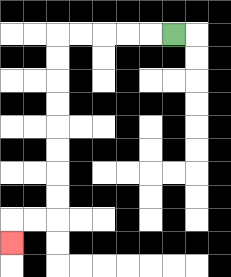{'start': '[7, 1]', 'end': '[0, 10]', 'path_directions': 'L,L,L,L,L,D,D,D,D,D,D,D,D,L,L,D', 'path_coordinates': '[[7, 1], [6, 1], [5, 1], [4, 1], [3, 1], [2, 1], [2, 2], [2, 3], [2, 4], [2, 5], [2, 6], [2, 7], [2, 8], [2, 9], [1, 9], [0, 9], [0, 10]]'}